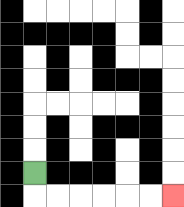{'start': '[1, 7]', 'end': '[7, 8]', 'path_directions': 'D,R,R,R,R,R,R', 'path_coordinates': '[[1, 7], [1, 8], [2, 8], [3, 8], [4, 8], [5, 8], [6, 8], [7, 8]]'}